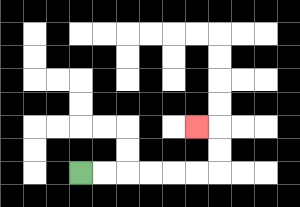{'start': '[3, 7]', 'end': '[8, 5]', 'path_directions': 'R,R,R,R,R,R,U,U,L', 'path_coordinates': '[[3, 7], [4, 7], [5, 7], [6, 7], [7, 7], [8, 7], [9, 7], [9, 6], [9, 5], [8, 5]]'}